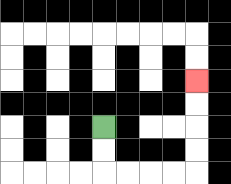{'start': '[4, 5]', 'end': '[8, 3]', 'path_directions': 'D,D,R,R,R,R,U,U,U,U', 'path_coordinates': '[[4, 5], [4, 6], [4, 7], [5, 7], [6, 7], [7, 7], [8, 7], [8, 6], [8, 5], [8, 4], [8, 3]]'}